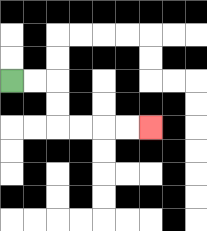{'start': '[0, 3]', 'end': '[6, 5]', 'path_directions': 'R,R,D,D,R,R,R,R', 'path_coordinates': '[[0, 3], [1, 3], [2, 3], [2, 4], [2, 5], [3, 5], [4, 5], [5, 5], [6, 5]]'}